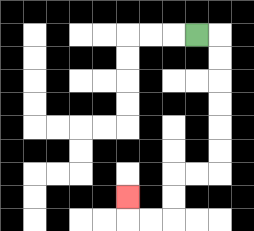{'start': '[8, 1]', 'end': '[5, 8]', 'path_directions': 'R,D,D,D,D,D,D,L,L,D,D,L,L,U', 'path_coordinates': '[[8, 1], [9, 1], [9, 2], [9, 3], [9, 4], [9, 5], [9, 6], [9, 7], [8, 7], [7, 7], [7, 8], [7, 9], [6, 9], [5, 9], [5, 8]]'}